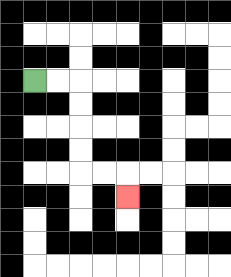{'start': '[1, 3]', 'end': '[5, 8]', 'path_directions': 'R,R,D,D,D,D,R,R,D', 'path_coordinates': '[[1, 3], [2, 3], [3, 3], [3, 4], [3, 5], [3, 6], [3, 7], [4, 7], [5, 7], [5, 8]]'}